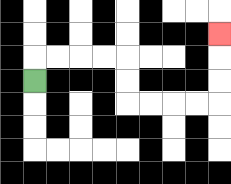{'start': '[1, 3]', 'end': '[9, 1]', 'path_directions': 'U,R,R,R,R,D,D,R,R,R,R,U,U,U', 'path_coordinates': '[[1, 3], [1, 2], [2, 2], [3, 2], [4, 2], [5, 2], [5, 3], [5, 4], [6, 4], [7, 4], [8, 4], [9, 4], [9, 3], [9, 2], [9, 1]]'}